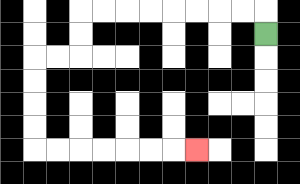{'start': '[11, 1]', 'end': '[8, 6]', 'path_directions': 'U,L,L,L,L,L,L,L,L,D,D,L,L,D,D,D,D,R,R,R,R,R,R,R', 'path_coordinates': '[[11, 1], [11, 0], [10, 0], [9, 0], [8, 0], [7, 0], [6, 0], [5, 0], [4, 0], [3, 0], [3, 1], [3, 2], [2, 2], [1, 2], [1, 3], [1, 4], [1, 5], [1, 6], [2, 6], [3, 6], [4, 6], [5, 6], [6, 6], [7, 6], [8, 6]]'}